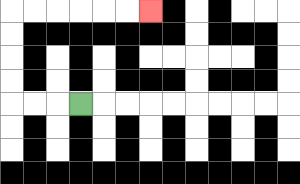{'start': '[3, 4]', 'end': '[6, 0]', 'path_directions': 'L,L,L,U,U,U,U,R,R,R,R,R,R', 'path_coordinates': '[[3, 4], [2, 4], [1, 4], [0, 4], [0, 3], [0, 2], [0, 1], [0, 0], [1, 0], [2, 0], [3, 0], [4, 0], [5, 0], [6, 0]]'}